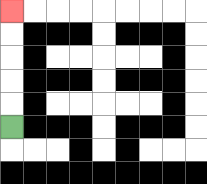{'start': '[0, 5]', 'end': '[0, 0]', 'path_directions': 'U,U,U,U,U', 'path_coordinates': '[[0, 5], [0, 4], [0, 3], [0, 2], [0, 1], [0, 0]]'}